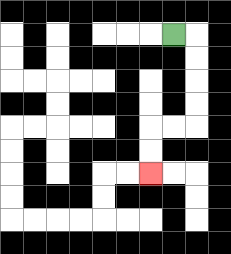{'start': '[7, 1]', 'end': '[6, 7]', 'path_directions': 'R,D,D,D,D,L,L,D,D', 'path_coordinates': '[[7, 1], [8, 1], [8, 2], [8, 3], [8, 4], [8, 5], [7, 5], [6, 5], [6, 6], [6, 7]]'}